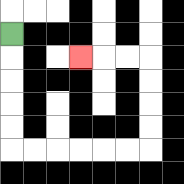{'start': '[0, 1]', 'end': '[3, 2]', 'path_directions': 'D,D,D,D,D,R,R,R,R,R,R,U,U,U,U,L,L,L', 'path_coordinates': '[[0, 1], [0, 2], [0, 3], [0, 4], [0, 5], [0, 6], [1, 6], [2, 6], [3, 6], [4, 6], [5, 6], [6, 6], [6, 5], [6, 4], [6, 3], [6, 2], [5, 2], [4, 2], [3, 2]]'}